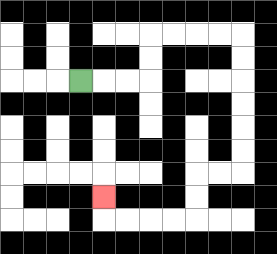{'start': '[3, 3]', 'end': '[4, 8]', 'path_directions': 'R,R,R,U,U,R,R,R,R,D,D,D,D,D,D,L,L,D,D,L,L,L,L,U', 'path_coordinates': '[[3, 3], [4, 3], [5, 3], [6, 3], [6, 2], [6, 1], [7, 1], [8, 1], [9, 1], [10, 1], [10, 2], [10, 3], [10, 4], [10, 5], [10, 6], [10, 7], [9, 7], [8, 7], [8, 8], [8, 9], [7, 9], [6, 9], [5, 9], [4, 9], [4, 8]]'}